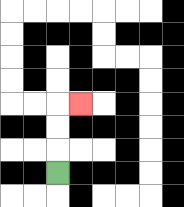{'start': '[2, 7]', 'end': '[3, 4]', 'path_directions': 'U,U,U,R', 'path_coordinates': '[[2, 7], [2, 6], [2, 5], [2, 4], [3, 4]]'}